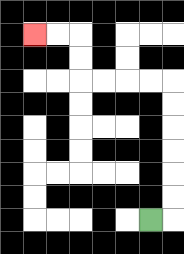{'start': '[6, 9]', 'end': '[1, 1]', 'path_directions': 'R,U,U,U,U,U,U,L,L,L,L,U,U,L,L', 'path_coordinates': '[[6, 9], [7, 9], [7, 8], [7, 7], [7, 6], [7, 5], [7, 4], [7, 3], [6, 3], [5, 3], [4, 3], [3, 3], [3, 2], [3, 1], [2, 1], [1, 1]]'}